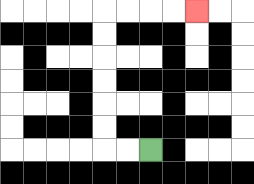{'start': '[6, 6]', 'end': '[8, 0]', 'path_directions': 'L,L,U,U,U,U,U,U,R,R,R,R', 'path_coordinates': '[[6, 6], [5, 6], [4, 6], [4, 5], [4, 4], [4, 3], [4, 2], [4, 1], [4, 0], [5, 0], [6, 0], [7, 0], [8, 0]]'}